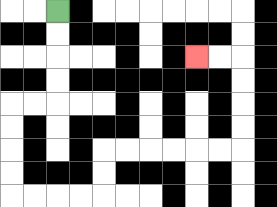{'start': '[2, 0]', 'end': '[8, 2]', 'path_directions': 'D,D,D,D,L,L,D,D,D,D,R,R,R,R,U,U,R,R,R,R,R,R,U,U,U,U,L,L', 'path_coordinates': '[[2, 0], [2, 1], [2, 2], [2, 3], [2, 4], [1, 4], [0, 4], [0, 5], [0, 6], [0, 7], [0, 8], [1, 8], [2, 8], [3, 8], [4, 8], [4, 7], [4, 6], [5, 6], [6, 6], [7, 6], [8, 6], [9, 6], [10, 6], [10, 5], [10, 4], [10, 3], [10, 2], [9, 2], [8, 2]]'}